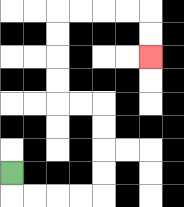{'start': '[0, 7]', 'end': '[6, 2]', 'path_directions': 'D,R,R,R,R,U,U,U,U,L,L,U,U,U,U,R,R,R,R,D,D', 'path_coordinates': '[[0, 7], [0, 8], [1, 8], [2, 8], [3, 8], [4, 8], [4, 7], [4, 6], [4, 5], [4, 4], [3, 4], [2, 4], [2, 3], [2, 2], [2, 1], [2, 0], [3, 0], [4, 0], [5, 0], [6, 0], [6, 1], [6, 2]]'}